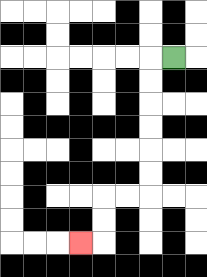{'start': '[7, 2]', 'end': '[3, 10]', 'path_directions': 'L,D,D,D,D,D,D,L,L,D,D,L', 'path_coordinates': '[[7, 2], [6, 2], [6, 3], [6, 4], [6, 5], [6, 6], [6, 7], [6, 8], [5, 8], [4, 8], [4, 9], [4, 10], [3, 10]]'}